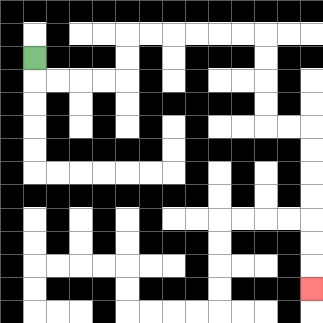{'start': '[1, 2]', 'end': '[13, 12]', 'path_directions': 'D,R,R,R,R,U,U,R,R,R,R,R,R,D,D,D,D,R,R,D,D,D,D,D,D,D', 'path_coordinates': '[[1, 2], [1, 3], [2, 3], [3, 3], [4, 3], [5, 3], [5, 2], [5, 1], [6, 1], [7, 1], [8, 1], [9, 1], [10, 1], [11, 1], [11, 2], [11, 3], [11, 4], [11, 5], [12, 5], [13, 5], [13, 6], [13, 7], [13, 8], [13, 9], [13, 10], [13, 11], [13, 12]]'}